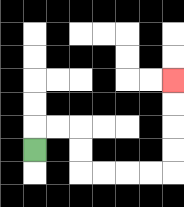{'start': '[1, 6]', 'end': '[7, 3]', 'path_directions': 'U,R,R,D,D,R,R,R,R,U,U,U,U', 'path_coordinates': '[[1, 6], [1, 5], [2, 5], [3, 5], [3, 6], [3, 7], [4, 7], [5, 7], [6, 7], [7, 7], [7, 6], [7, 5], [7, 4], [7, 3]]'}